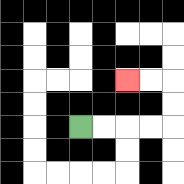{'start': '[3, 5]', 'end': '[5, 3]', 'path_directions': 'R,R,R,R,U,U,L,L', 'path_coordinates': '[[3, 5], [4, 5], [5, 5], [6, 5], [7, 5], [7, 4], [7, 3], [6, 3], [5, 3]]'}